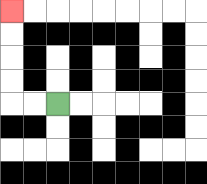{'start': '[2, 4]', 'end': '[0, 0]', 'path_directions': 'L,L,U,U,U,U', 'path_coordinates': '[[2, 4], [1, 4], [0, 4], [0, 3], [0, 2], [0, 1], [0, 0]]'}